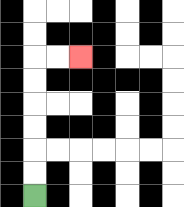{'start': '[1, 8]', 'end': '[3, 2]', 'path_directions': 'U,U,U,U,U,U,R,R', 'path_coordinates': '[[1, 8], [1, 7], [1, 6], [1, 5], [1, 4], [1, 3], [1, 2], [2, 2], [3, 2]]'}